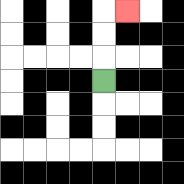{'start': '[4, 3]', 'end': '[5, 0]', 'path_directions': 'U,U,U,R', 'path_coordinates': '[[4, 3], [4, 2], [4, 1], [4, 0], [5, 0]]'}